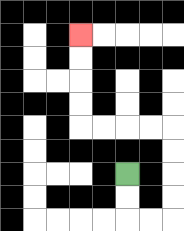{'start': '[5, 7]', 'end': '[3, 1]', 'path_directions': 'D,D,R,R,U,U,U,U,L,L,L,L,U,U,U,U', 'path_coordinates': '[[5, 7], [5, 8], [5, 9], [6, 9], [7, 9], [7, 8], [7, 7], [7, 6], [7, 5], [6, 5], [5, 5], [4, 5], [3, 5], [3, 4], [3, 3], [3, 2], [3, 1]]'}